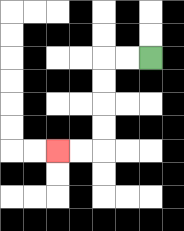{'start': '[6, 2]', 'end': '[2, 6]', 'path_directions': 'L,L,D,D,D,D,L,L', 'path_coordinates': '[[6, 2], [5, 2], [4, 2], [4, 3], [4, 4], [4, 5], [4, 6], [3, 6], [2, 6]]'}